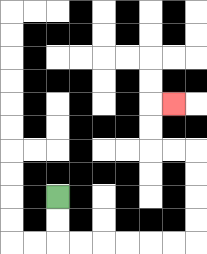{'start': '[2, 8]', 'end': '[7, 4]', 'path_directions': 'D,D,R,R,R,R,R,R,U,U,U,U,L,L,U,U,R', 'path_coordinates': '[[2, 8], [2, 9], [2, 10], [3, 10], [4, 10], [5, 10], [6, 10], [7, 10], [8, 10], [8, 9], [8, 8], [8, 7], [8, 6], [7, 6], [6, 6], [6, 5], [6, 4], [7, 4]]'}